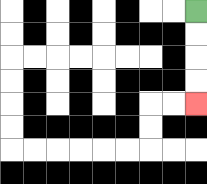{'start': '[8, 0]', 'end': '[8, 4]', 'path_directions': 'D,D,D,D', 'path_coordinates': '[[8, 0], [8, 1], [8, 2], [8, 3], [8, 4]]'}